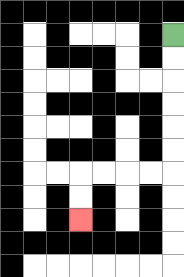{'start': '[7, 1]', 'end': '[3, 9]', 'path_directions': 'D,D,D,D,D,D,L,L,L,L,D,D', 'path_coordinates': '[[7, 1], [7, 2], [7, 3], [7, 4], [7, 5], [7, 6], [7, 7], [6, 7], [5, 7], [4, 7], [3, 7], [3, 8], [3, 9]]'}